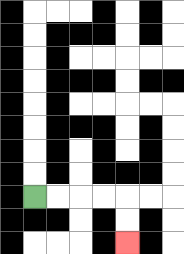{'start': '[1, 8]', 'end': '[5, 10]', 'path_directions': 'R,R,R,R,D,D', 'path_coordinates': '[[1, 8], [2, 8], [3, 8], [4, 8], [5, 8], [5, 9], [5, 10]]'}